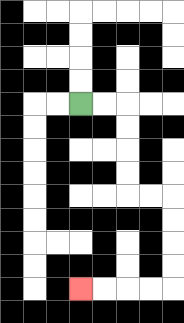{'start': '[3, 4]', 'end': '[3, 12]', 'path_directions': 'R,R,D,D,D,D,R,R,D,D,D,D,L,L,L,L', 'path_coordinates': '[[3, 4], [4, 4], [5, 4], [5, 5], [5, 6], [5, 7], [5, 8], [6, 8], [7, 8], [7, 9], [7, 10], [7, 11], [7, 12], [6, 12], [5, 12], [4, 12], [3, 12]]'}